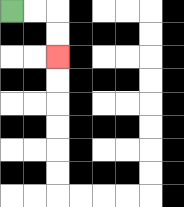{'start': '[0, 0]', 'end': '[2, 2]', 'path_directions': 'R,R,D,D', 'path_coordinates': '[[0, 0], [1, 0], [2, 0], [2, 1], [2, 2]]'}